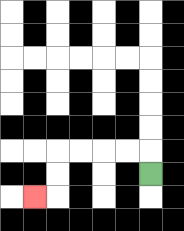{'start': '[6, 7]', 'end': '[1, 8]', 'path_directions': 'U,L,L,L,L,D,D,L', 'path_coordinates': '[[6, 7], [6, 6], [5, 6], [4, 6], [3, 6], [2, 6], [2, 7], [2, 8], [1, 8]]'}